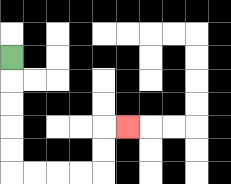{'start': '[0, 2]', 'end': '[5, 5]', 'path_directions': 'D,D,D,D,D,R,R,R,R,U,U,R', 'path_coordinates': '[[0, 2], [0, 3], [0, 4], [0, 5], [0, 6], [0, 7], [1, 7], [2, 7], [3, 7], [4, 7], [4, 6], [4, 5], [5, 5]]'}